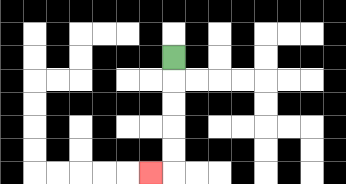{'start': '[7, 2]', 'end': '[6, 7]', 'path_directions': 'D,D,D,D,D,L', 'path_coordinates': '[[7, 2], [7, 3], [7, 4], [7, 5], [7, 6], [7, 7], [6, 7]]'}